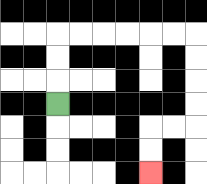{'start': '[2, 4]', 'end': '[6, 7]', 'path_directions': 'U,U,U,R,R,R,R,R,R,D,D,D,D,L,L,D,D', 'path_coordinates': '[[2, 4], [2, 3], [2, 2], [2, 1], [3, 1], [4, 1], [5, 1], [6, 1], [7, 1], [8, 1], [8, 2], [8, 3], [8, 4], [8, 5], [7, 5], [6, 5], [6, 6], [6, 7]]'}